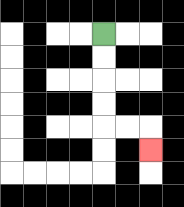{'start': '[4, 1]', 'end': '[6, 6]', 'path_directions': 'D,D,D,D,R,R,D', 'path_coordinates': '[[4, 1], [4, 2], [4, 3], [4, 4], [4, 5], [5, 5], [6, 5], [6, 6]]'}